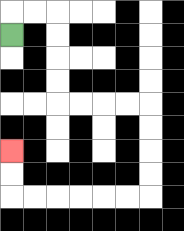{'start': '[0, 1]', 'end': '[0, 6]', 'path_directions': 'U,R,R,D,D,D,D,R,R,R,R,D,D,D,D,L,L,L,L,L,L,U,U', 'path_coordinates': '[[0, 1], [0, 0], [1, 0], [2, 0], [2, 1], [2, 2], [2, 3], [2, 4], [3, 4], [4, 4], [5, 4], [6, 4], [6, 5], [6, 6], [6, 7], [6, 8], [5, 8], [4, 8], [3, 8], [2, 8], [1, 8], [0, 8], [0, 7], [0, 6]]'}